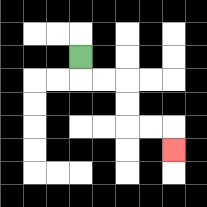{'start': '[3, 2]', 'end': '[7, 6]', 'path_directions': 'D,R,R,D,D,R,R,D', 'path_coordinates': '[[3, 2], [3, 3], [4, 3], [5, 3], [5, 4], [5, 5], [6, 5], [7, 5], [7, 6]]'}